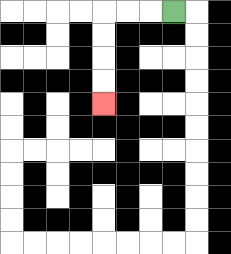{'start': '[7, 0]', 'end': '[4, 4]', 'path_directions': 'L,L,L,D,D,D,D', 'path_coordinates': '[[7, 0], [6, 0], [5, 0], [4, 0], [4, 1], [4, 2], [4, 3], [4, 4]]'}